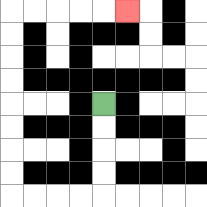{'start': '[4, 4]', 'end': '[5, 0]', 'path_directions': 'D,D,D,D,L,L,L,L,U,U,U,U,U,U,U,U,R,R,R,R,R', 'path_coordinates': '[[4, 4], [4, 5], [4, 6], [4, 7], [4, 8], [3, 8], [2, 8], [1, 8], [0, 8], [0, 7], [0, 6], [0, 5], [0, 4], [0, 3], [0, 2], [0, 1], [0, 0], [1, 0], [2, 0], [3, 0], [4, 0], [5, 0]]'}